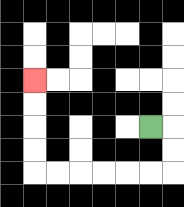{'start': '[6, 5]', 'end': '[1, 3]', 'path_directions': 'R,D,D,L,L,L,L,L,L,U,U,U,U', 'path_coordinates': '[[6, 5], [7, 5], [7, 6], [7, 7], [6, 7], [5, 7], [4, 7], [3, 7], [2, 7], [1, 7], [1, 6], [1, 5], [1, 4], [1, 3]]'}